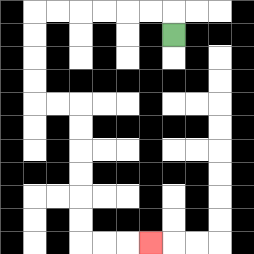{'start': '[7, 1]', 'end': '[6, 10]', 'path_directions': 'U,L,L,L,L,L,L,D,D,D,D,R,R,D,D,D,D,D,D,R,R,R', 'path_coordinates': '[[7, 1], [7, 0], [6, 0], [5, 0], [4, 0], [3, 0], [2, 0], [1, 0], [1, 1], [1, 2], [1, 3], [1, 4], [2, 4], [3, 4], [3, 5], [3, 6], [3, 7], [3, 8], [3, 9], [3, 10], [4, 10], [5, 10], [6, 10]]'}